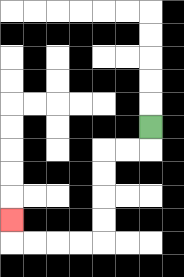{'start': '[6, 5]', 'end': '[0, 9]', 'path_directions': 'D,L,L,D,D,D,D,L,L,L,L,U', 'path_coordinates': '[[6, 5], [6, 6], [5, 6], [4, 6], [4, 7], [4, 8], [4, 9], [4, 10], [3, 10], [2, 10], [1, 10], [0, 10], [0, 9]]'}